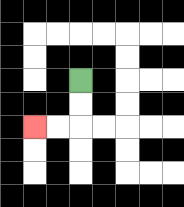{'start': '[3, 3]', 'end': '[1, 5]', 'path_directions': 'D,D,L,L', 'path_coordinates': '[[3, 3], [3, 4], [3, 5], [2, 5], [1, 5]]'}